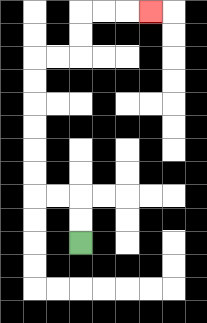{'start': '[3, 10]', 'end': '[6, 0]', 'path_directions': 'U,U,L,L,U,U,U,U,U,U,R,R,U,U,R,R,R', 'path_coordinates': '[[3, 10], [3, 9], [3, 8], [2, 8], [1, 8], [1, 7], [1, 6], [1, 5], [1, 4], [1, 3], [1, 2], [2, 2], [3, 2], [3, 1], [3, 0], [4, 0], [5, 0], [6, 0]]'}